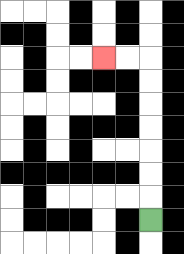{'start': '[6, 9]', 'end': '[4, 2]', 'path_directions': 'U,U,U,U,U,U,U,L,L', 'path_coordinates': '[[6, 9], [6, 8], [6, 7], [6, 6], [6, 5], [6, 4], [6, 3], [6, 2], [5, 2], [4, 2]]'}